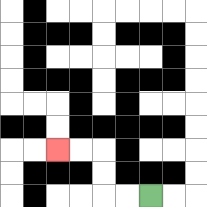{'start': '[6, 8]', 'end': '[2, 6]', 'path_directions': 'L,L,U,U,L,L', 'path_coordinates': '[[6, 8], [5, 8], [4, 8], [4, 7], [4, 6], [3, 6], [2, 6]]'}